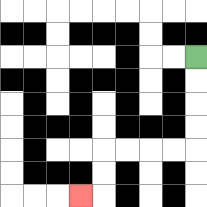{'start': '[8, 2]', 'end': '[3, 8]', 'path_directions': 'D,D,D,D,L,L,L,L,D,D,L', 'path_coordinates': '[[8, 2], [8, 3], [8, 4], [8, 5], [8, 6], [7, 6], [6, 6], [5, 6], [4, 6], [4, 7], [4, 8], [3, 8]]'}